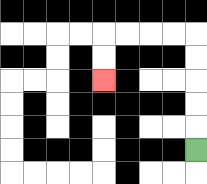{'start': '[8, 6]', 'end': '[4, 3]', 'path_directions': 'U,U,U,U,U,L,L,L,L,D,D', 'path_coordinates': '[[8, 6], [8, 5], [8, 4], [8, 3], [8, 2], [8, 1], [7, 1], [6, 1], [5, 1], [4, 1], [4, 2], [4, 3]]'}